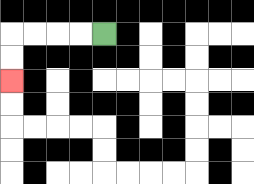{'start': '[4, 1]', 'end': '[0, 3]', 'path_directions': 'L,L,L,L,D,D', 'path_coordinates': '[[4, 1], [3, 1], [2, 1], [1, 1], [0, 1], [0, 2], [0, 3]]'}